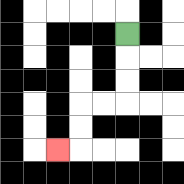{'start': '[5, 1]', 'end': '[2, 6]', 'path_directions': 'D,D,D,L,L,D,D,L', 'path_coordinates': '[[5, 1], [5, 2], [5, 3], [5, 4], [4, 4], [3, 4], [3, 5], [3, 6], [2, 6]]'}